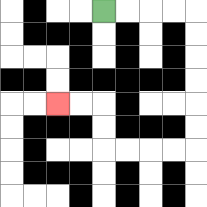{'start': '[4, 0]', 'end': '[2, 4]', 'path_directions': 'R,R,R,R,D,D,D,D,D,D,L,L,L,L,U,U,L,L', 'path_coordinates': '[[4, 0], [5, 0], [6, 0], [7, 0], [8, 0], [8, 1], [8, 2], [8, 3], [8, 4], [8, 5], [8, 6], [7, 6], [6, 6], [5, 6], [4, 6], [4, 5], [4, 4], [3, 4], [2, 4]]'}